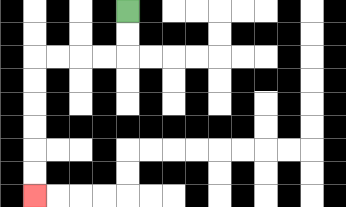{'start': '[5, 0]', 'end': '[1, 8]', 'path_directions': 'D,D,L,L,L,L,D,D,D,D,D,D', 'path_coordinates': '[[5, 0], [5, 1], [5, 2], [4, 2], [3, 2], [2, 2], [1, 2], [1, 3], [1, 4], [1, 5], [1, 6], [1, 7], [1, 8]]'}